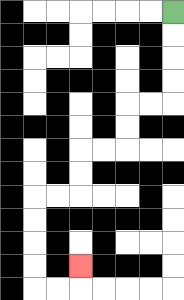{'start': '[7, 0]', 'end': '[3, 11]', 'path_directions': 'D,D,D,D,L,L,D,D,L,L,D,D,L,L,D,D,D,D,R,R,U', 'path_coordinates': '[[7, 0], [7, 1], [7, 2], [7, 3], [7, 4], [6, 4], [5, 4], [5, 5], [5, 6], [4, 6], [3, 6], [3, 7], [3, 8], [2, 8], [1, 8], [1, 9], [1, 10], [1, 11], [1, 12], [2, 12], [3, 12], [3, 11]]'}